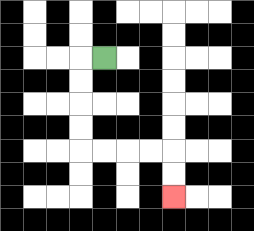{'start': '[4, 2]', 'end': '[7, 8]', 'path_directions': 'L,D,D,D,D,R,R,R,R,D,D', 'path_coordinates': '[[4, 2], [3, 2], [3, 3], [3, 4], [3, 5], [3, 6], [4, 6], [5, 6], [6, 6], [7, 6], [7, 7], [7, 8]]'}